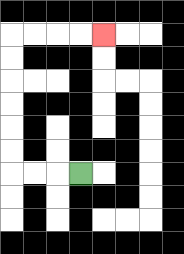{'start': '[3, 7]', 'end': '[4, 1]', 'path_directions': 'L,L,L,U,U,U,U,U,U,R,R,R,R', 'path_coordinates': '[[3, 7], [2, 7], [1, 7], [0, 7], [0, 6], [0, 5], [0, 4], [0, 3], [0, 2], [0, 1], [1, 1], [2, 1], [3, 1], [4, 1]]'}